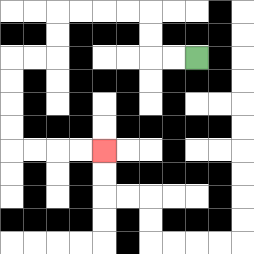{'start': '[8, 2]', 'end': '[4, 6]', 'path_directions': 'L,L,U,U,L,L,L,L,D,D,L,L,D,D,D,D,R,R,R,R', 'path_coordinates': '[[8, 2], [7, 2], [6, 2], [6, 1], [6, 0], [5, 0], [4, 0], [3, 0], [2, 0], [2, 1], [2, 2], [1, 2], [0, 2], [0, 3], [0, 4], [0, 5], [0, 6], [1, 6], [2, 6], [3, 6], [4, 6]]'}